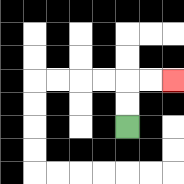{'start': '[5, 5]', 'end': '[7, 3]', 'path_directions': 'U,U,R,R', 'path_coordinates': '[[5, 5], [5, 4], [5, 3], [6, 3], [7, 3]]'}